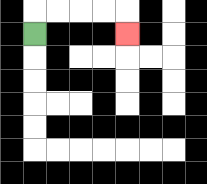{'start': '[1, 1]', 'end': '[5, 1]', 'path_directions': 'U,R,R,R,R,D', 'path_coordinates': '[[1, 1], [1, 0], [2, 0], [3, 0], [4, 0], [5, 0], [5, 1]]'}